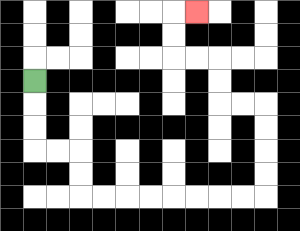{'start': '[1, 3]', 'end': '[8, 0]', 'path_directions': 'D,D,D,R,R,D,D,R,R,R,R,R,R,R,R,U,U,U,U,L,L,U,U,L,L,U,U,R', 'path_coordinates': '[[1, 3], [1, 4], [1, 5], [1, 6], [2, 6], [3, 6], [3, 7], [3, 8], [4, 8], [5, 8], [6, 8], [7, 8], [8, 8], [9, 8], [10, 8], [11, 8], [11, 7], [11, 6], [11, 5], [11, 4], [10, 4], [9, 4], [9, 3], [9, 2], [8, 2], [7, 2], [7, 1], [7, 0], [8, 0]]'}